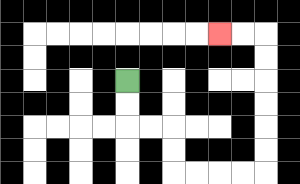{'start': '[5, 3]', 'end': '[9, 1]', 'path_directions': 'D,D,R,R,D,D,R,R,R,R,U,U,U,U,U,U,L,L', 'path_coordinates': '[[5, 3], [5, 4], [5, 5], [6, 5], [7, 5], [7, 6], [7, 7], [8, 7], [9, 7], [10, 7], [11, 7], [11, 6], [11, 5], [11, 4], [11, 3], [11, 2], [11, 1], [10, 1], [9, 1]]'}